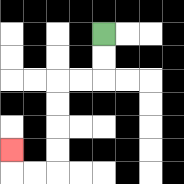{'start': '[4, 1]', 'end': '[0, 6]', 'path_directions': 'D,D,L,L,D,D,D,D,L,L,U', 'path_coordinates': '[[4, 1], [4, 2], [4, 3], [3, 3], [2, 3], [2, 4], [2, 5], [2, 6], [2, 7], [1, 7], [0, 7], [0, 6]]'}